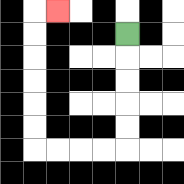{'start': '[5, 1]', 'end': '[2, 0]', 'path_directions': 'D,D,D,D,D,L,L,L,L,U,U,U,U,U,U,R', 'path_coordinates': '[[5, 1], [5, 2], [5, 3], [5, 4], [5, 5], [5, 6], [4, 6], [3, 6], [2, 6], [1, 6], [1, 5], [1, 4], [1, 3], [1, 2], [1, 1], [1, 0], [2, 0]]'}